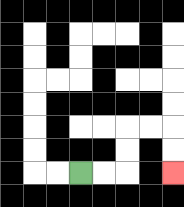{'start': '[3, 7]', 'end': '[7, 7]', 'path_directions': 'R,R,U,U,R,R,D,D', 'path_coordinates': '[[3, 7], [4, 7], [5, 7], [5, 6], [5, 5], [6, 5], [7, 5], [7, 6], [7, 7]]'}